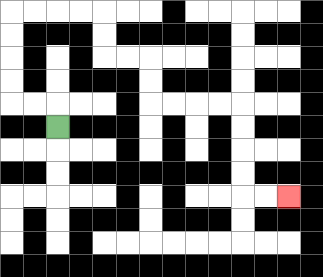{'start': '[2, 5]', 'end': '[12, 8]', 'path_directions': 'U,L,L,U,U,U,U,R,R,R,R,D,D,R,R,D,D,R,R,R,R,D,D,D,D,R,R', 'path_coordinates': '[[2, 5], [2, 4], [1, 4], [0, 4], [0, 3], [0, 2], [0, 1], [0, 0], [1, 0], [2, 0], [3, 0], [4, 0], [4, 1], [4, 2], [5, 2], [6, 2], [6, 3], [6, 4], [7, 4], [8, 4], [9, 4], [10, 4], [10, 5], [10, 6], [10, 7], [10, 8], [11, 8], [12, 8]]'}